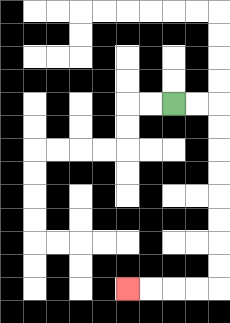{'start': '[7, 4]', 'end': '[5, 12]', 'path_directions': 'R,R,D,D,D,D,D,D,D,D,L,L,L,L', 'path_coordinates': '[[7, 4], [8, 4], [9, 4], [9, 5], [9, 6], [9, 7], [9, 8], [9, 9], [9, 10], [9, 11], [9, 12], [8, 12], [7, 12], [6, 12], [5, 12]]'}